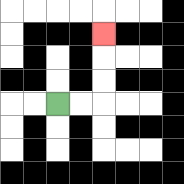{'start': '[2, 4]', 'end': '[4, 1]', 'path_directions': 'R,R,U,U,U', 'path_coordinates': '[[2, 4], [3, 4], [4, 4], [4, 3], [4, 2], [4, 1]]'}